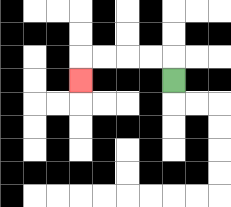{'start': '[7, 3]', 'end': '[3, 3]', 'path_directions': 'U,L,L,L,L,D', 'path_coordinates': '[[7, 3], [7, 2], [6, 2], [5, 2], [4, 2], [3, 2], [3, 3]]'}